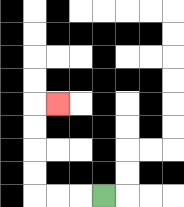{'start': '[4, 8]', 'end': '[2, 4]', 'path_directions': 'L,L,L,U,U,U,U,R', 'path_coordinates': '[[4, 8], [3, 8], [2, 8], [1, 8], [1, 7], [1, 6], [1, 5], [1, 4], [2, 4]]'}